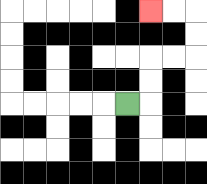{'start': '[5, 4]', 'end': '[6, 0]', 'path_directions': 'R,U,U,R,R,U,U,L,L', 'path_coordinates': '[[5, 4], [6, 4], [6, 3], [6, 2], [7, 2], [8, 2], [8, 1], [8, 0], [7, 0], [6, 0]]'}